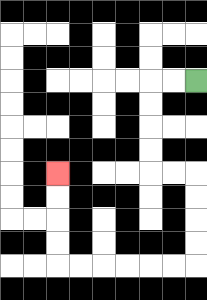{'start': '[8, 3]', 'end': '[2, 7]', 'path_directions': 'L,L,D,D,D,D,R,R,D,D,D,D,L,L,L,L,L,L,U,U,U,U', 'path_coordinates': '[[8, 3], [7, 3], [6, 3], [6, 4], [6, 5], [6, 6], [6, 7], [7, 7], [8, 7], [8, 8], [8, 9], [8, 10], [8, 11], [7, 11], [6, 11], [5, 11], [4, 11], [3, 11], [2, 11], [2, 10], [2, 9], [2, 8], [2, 7]]'}